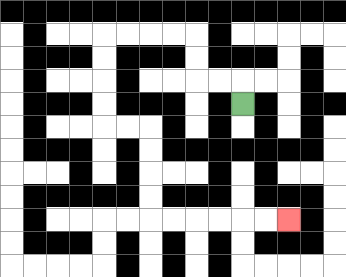{'start': '[10, 4]', 'end': '[12, 9]', 'path_directions': 'U,L,L,U,U,L,L,L,L,D,D,D,D,R,R,D,D,D,D,R,R,R,R,R,R', 'path_coordinates': '[[10, 4], [10, 3], [9, 3], [8, 3], [8, 2], [8, 1], [7, 1], [6, 1], [5, 1], [4, 1], [4, 2], [4, 3], [4, 4], [4, 5], [5, 5], [6, 5], [6, 6], [6, 7], [6, 8], [6, 9], [7, 9], [8, 9], [9, 9], [10, 9], [11, 9], [12, 9]]'}